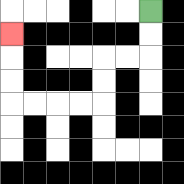{'start': '[6, 0]', 'end': '[0, 1]', 'path_directions': 'D,D,L,L,D,D,L,L,L,L,U,U,U', 'path_coordinates': '[[6, 0], [6, 1], [6, 2], [5, 2], [4, 2], [4, 3], [4, 4], [3, 4], [2, 4], [1, 4], [0, 4], [0, 3], [0, 2], [0, 1]]'}